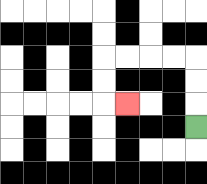{'start': '[8, 5]', 'end': '[5, 4]', 'path_directions': 'U,U,U,L,L,L,L,D,D,R', 'path_coordinates': '[[8, 5], [8, 4], [8, 3], [8, 2], [7, 2], [6, 2], [5, 2], [4, 2], [4, 3], [4, 4], [5, 4]]'}